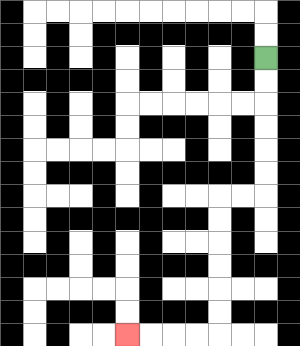{'start': '[11, 2]', 'end': '[5, 14]', 'path_directions': 'D,D,D,D,D,D,L,L,D,D,D,D,D,D,L,L,L,L', 'path_coordinates': '[[11, 2], [11, 3], [11, 4], [11, 5], [11, 6], [11, 7], [11, 8], [10, 8], [9, 8], [9, 9], [9, 10], [9, 11], [9, 12], [9, 13], [9, 14], [8, 14], [7, 14], [6, 14], [5, 14]]'}